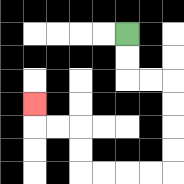{'start': '[5, 1]', 'end': '[1, 4]', 'path_directions': 'D,D,R,R,D,D,D,D,L,L,L,L,U,U,L,L,U', 'path_coordinates': '[[5, 1], [5, 2], [5, 3], [6, 3], [7, 3], [7, 4], [7, 5], [7, 6], [7, 7], [6, 7], [5, 7], [4, 7], [3, 7], [3, 6], [3, 5], [2, 5], [1, 5], [1, 4]]'}